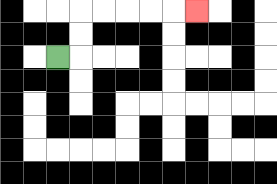{'start': '[2, 2]', 'end': '[8, 0]', 'path_directions': 'R,U,U,R,R,R,R,R', 'path_coordinates': '[[2, 2], [3, 2], [3, 1], [3, 0], [4, 0], [5, 0], [6, 0], [7, 0], [8, 0]]'}